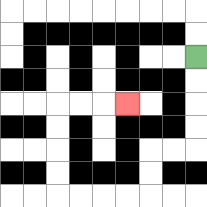{'start': '[8, 2]', 'end': '[5, 4]', 'path_directions': 'D,D,D,D,L,L,D,D,L,L,L,L,U,U,U,U,R,R,R', 'path_coordinates': '[[8, 2], [8, 3], [8, 4], [8, 5], [8, 6], [7, 6], [6, 6], [6, 7], [6, 8], [5, 8], [4, 8], [3, 8], [2, 8], [2, 7], [2, 6], [2, 5], [2, 4], [3, 4], [4, 4], [5, 4]]'}